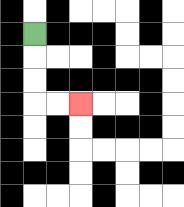{'start': '[1, 1]', 'end': '[3, 4]', 'path_directions': 'D,D,D,R,R', 'path_coordinates': '[[1, 1], [1, 2], [1, 3], [1, 4], [2, 4], [3, 4]]'}